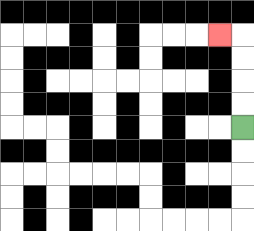{'start': '[10, 5]', 'end': '[9, 1]', 'path_directions': 'U,U,U,U,L', 'path_coordinates': '[[10, 5], [10, 4], [10, 3], [10, 2], [10, 1], [9, 1]]'}